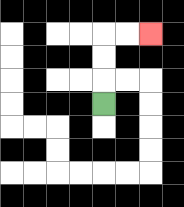{'start': '[4, 4]', 'end': '[6, 1]', 'path_directions': 'U,U,U,R,R', 'path_coordinates': '[[4, 4], [4, 3], [4, 2], [4, 1], [5, 1], [6, 1]]'}